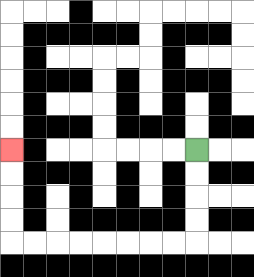{'start': '[8, 6]', 'end': '[0, 6]', 'path_directions': 'D,D,D,D,L,L,L,L,L,L,L,L,U,U,U,U', 'path_coordinates': '[[8, 6], [8, 7], [8, 8], [8, 9], [8, 10], [7, 10], [6, 10], [5, 10], [4, 10], [3, 10], [2, 10], [1, 10], [0, 10], [0, 9], [0, 8], [0, 7], [0, 6]]'}